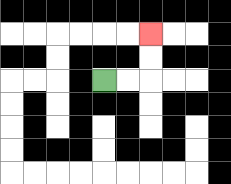{'start': '[4, 3]', 'end': '[6, 1]', 'path_directions': 'R,R,U,U', 'path_coordinates': '[[4, 3], [5, 3], [6, 3], [6, 2], [6, 1]]'}